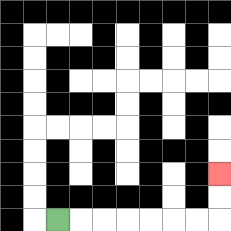{'start': '[2, 9]', 'end': '[9, 7]', 'path_directions': 'R,R,R,R,R,R,R,U,U', 'path_coordinates': '[[2, 9], [3, 9], [4, 9], [5, 9], [6, 9], [7, 9], [8, 9], [9, 9], [9, 8], [9, 7]]'}